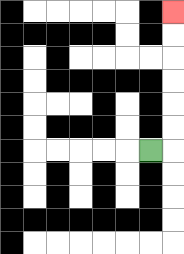{'start': '[6, 6]', 'end': '[7, 0]', 'path_directions': 'R,U,U,U,U,U,U', 'path_coordinates': '[[6, 6], [7, 6], [7, 5], [7, 4], [7, 3], [7, 2], [7, 1], [7, 0]]'}